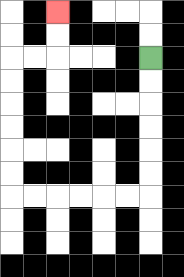{'start': '[6, 2]', 'end': '[2, 0]', 'path_directions': 'D,D,D,D,D,D,L,L,L,L,L,L,U,U,U,U,U,U,R,R,U,U', 'path_coordinates': '[[6, 2], [6, 3], [6, 4], [6, 5], [6, 6], [6, 7], [6, 8], [5, 8], [4, 8], [3, 8], [2, 8], [1, 8], [0, 8], [0, 7], [0, 6], [0, 5], [0, 4], [0, 3], [0, 2], [1, 2], [2, 2], [2, 1], [2, 0]]'}